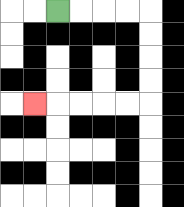{'start': '[2, 0]', 'end': '[1, 4]', 'path_directions': 'R,R,R,R,D,D,D,D,L,L,L,L,L', 'path_coordinates': '[[2, 0], [3, 0], [4, 0], [5, 0], [6, 0], [6, 1], [6, 2], [6, 3], [6, 4], [5, 4], [4, 4], [3, 4], [2, 4], [1, 4]]'}